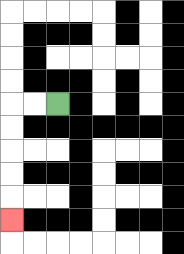{'start': '[2, 4]', 'end': '[0, 9]', 'path_directions': 'L,L,D,D,D,D,D', 'path_coordinates': '[[2, 4], [1, 4], [0, 4], [0, 5], [0, 6], [0, 7], [0, 8], [0, 9]]'}